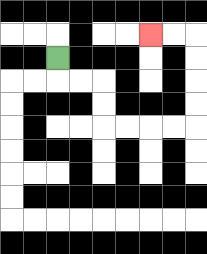{'start': '[2, 2]', 'end': '[6, 1]', 'path_directions': 'D,R,R,D,D,R,R,R,R,U,U,U,U,L,L', 'path_coordinates': '[[2, 2], [2, 3], [3, 3], [4, 3], [4, 4], [4, 5], [5, 5], [6, 5], [7, 5], [8, 5], [8, 4], [8, 3], [8, 2], [8, 1], [7, 1], [6, 1]]'}